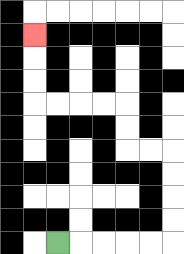{'start': '[2, 10]', 'end': '[1, 1]', 'path_directions': 'R,R,R,R,R,U,U,U,U,L,L,U,U,L,L,L,L,U,U,U', 'path_coordinates': '[[2, 10], [3, 10], [4, 10], [5, 10], [6, 10], [7, 10], [7, 9], [7, 8], [7, 7], [7, 6], [6, 6], [5, 6], [5, 5], [5, 4], [4, 4], [3, 4], [2, 4], [1, 4], [1, 3], [1, 2], [1, 1]]'}